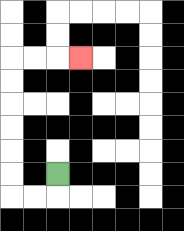{'start': '[2, 7]', 'end': '[3, 2]', 'path_directions': 'D,L,L,U,U,U,U,U,U,R,R,R', 'path_coordinates': '[[2, 7], [2, 8], [1, 8], [0, 8], [0, 7], [0, 6], [0, 5], [0, 4], [0, 3], [0, 2], [1, 2], [2, 2], [3, 2]]'}